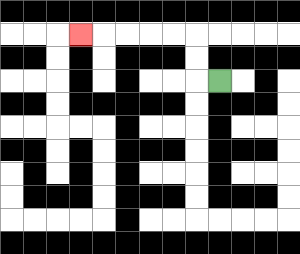{'start': '[9, 3]', 'end': '[3, 1]', 'path_directions': 'L,U,U,L,L,L,L,L', 'path_coordinates': '[[9, 3], [8, 3], [8, 2], [8, 1], [7, 1], [6, 1], [5, 1], [4, 1], [3, 1]]'}